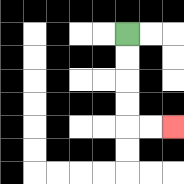{'start': '[5, 1]', 'end': '[7, 5]', 'path_directions': 'D,D,D,D,R,R', 'path_coordinates': '[[5, 1], [5, 2], [5, 3], [5, 4], [5, 5], [6, 5], [7, 5]]'}